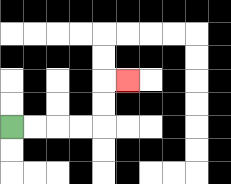{'start': '[0, 5]', 'end': '[5, 3]', 'path_directions': 'R,R,R,R,U,U,R', 'path_coordinates': '[[0, 5], [1, 5], [2, 5], [3, 5], [4, 5], [4, 4], [4, 3], [5, 3]]'}